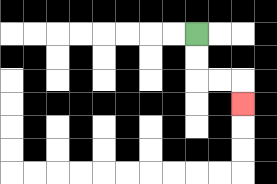{'start': '[8, 1]', 'end': '[10, 4]', 'path_directions': 'D,D,R,R,D', 'path_coordinates': '[[8, 1], [8, 2], [8, 3], [9, 3], [10, 3], [10, 4]]'}